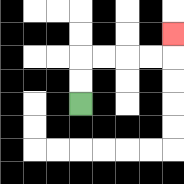{'start': '[3, 4]', 'end': '[7, 1]', 'path_directions': 'U,U,R,R,R,R,U', 'path_coordinates': '[[3, 4], [3, 3], [3, 2], [4, 2], [5, 2], [6, 2], [7, 2], [7, 1]]'}